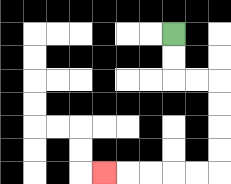{'start': '[7, 1]', 'end': '[4, 7]', 'path_directions': 'D,D,R,R,D,D,D,D,L,L,L,L,L', 'path_coordinates': '[[7, 1], [7, 2], [7, 3], [8, 3], [9, 3], [9, 4], [9, 5], [9, 6], [9, 7], [8, 7], [7, 7], [6, 7], [5, 7], [4, 7]]'}